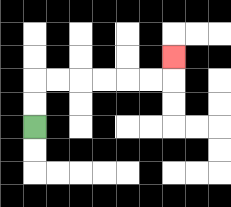{'start': '[1, 5]', 'end': '[7, 2]', 'path_directions': 'U,U,R,R,R,R,R,R,U', 'path_coordinates': '[[1, 5], [1, 4], [1, 3], [2, 3], [3, 3], [4, 3], [5, 3], [6, 3], [7, 3], [7, 2]]'}